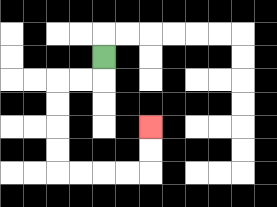{'start': '[4, 2]', 'end': '[6, 5]', 'path_directions': 'D,L,L,D,D,D,D,R,R,R,R,U,U', 'path_coordinates': '[[4, 2], [4, 3], [3, 3], [2, 3], [2, 4], [2, 5], [2, 6], [2, 7], [3, 7], [4, 7], [5, 7], [6, 7], [6, 6], [6, 5]]'}